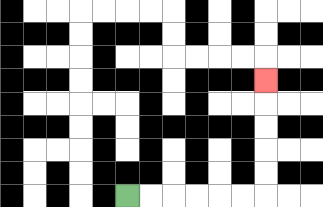{'start': '[5, 8]', 'end': '[11, 3]', 'path_directions': 'R,R,R,R,R,R,U,U,U,U,U', 'path_coordinates': '[[5, 8], [6, 8], [7, 8], [8, 8], [9, 8], [10, 8], [11, 8], [11, 7], [11, 6], [11, 5], [11, 4], [11, 3]]'}